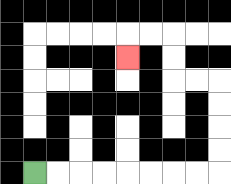{'start': '[1, 7]', 'end': '[5, 2]', 'path_directions': 'R,R,R,R,R,R,R,R,U,U,U,U,L,L,U,U,L,L,D', 'path_coordinates': '[[1, 7], [2, 7], [3, 7], [4, 7], [5, 7], [6, 7], [7, 7], [8, 7], [9, 7], [9, 6], [9, 5], [9, 4], [9, 3], [8, 3], [7, 3], [7, 2], [7, 1], [6, 1], [5, 1], [5, 2]]'}